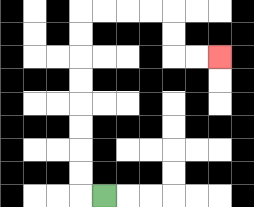{'start': '[4, 8]', 'end': '[9, 2]', 'path_directions': 'L,U,U,U,U,U,U,U,U,R,R,R,R,D,D,R,R', 'path_coordinates': '[[4, 8], [3, 8], [3, 7], [3, 6], [3, 5], [3, 4], [3, 3], [3, 2], [3, 1], [3, 0], [4, 0], [5, 0], [6, 0], [7, 0], [7, 1], [7, 2], [8, 2], [9, 2]]'}